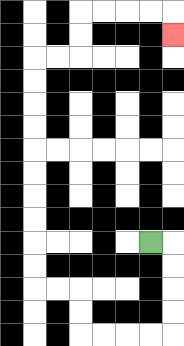{'start': '[6, 10]', 'end': '[7, 1]', 'path_directions': 'R,D,D,D,D,L,L,L,L,U,U,L,L,U,U,U,U,U,U,U,U,U,U,R,R,U,U,R,R,R,R,D', 'path_coordinates': '[[6, 10], [7, 10], [7, 11], [7, 12], [7, 13], [7, 14], [6, 14], [5, 14], [4, 14], [3, 14], [3, 13], [3, 12], [2, 12], [1, 12], [1, 11], [1, 10], [1, 9], [1, 8], [1, 7], [1, 6], [1, 5], [1, 4], [1, 3], [1, 2], [2, 2], [3, 2], [3, 1], [3, 0], [4, 0], [5, 0], [6, 0], [7, 0], [7, 1]]'}